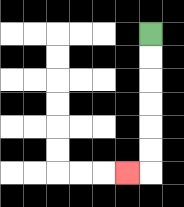{'start': '[6, 1]', 'end': '[5, 7]', 'path_directions': 'D,D,D,D,D,D,L', 'path_coordinates': '[[6, 1], [6, 2], [6, 3], [6, 4], [6, 5], [6, 6], [6, 7], [5, 7]]'}